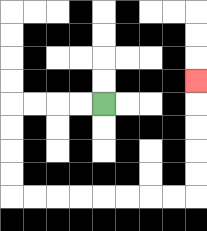{'start': '[4, 4]', 'end': '[8, 3]', 'path_directions': 'L,L,L,L,D,D,D,D,R,R,R,R,R,R,R,R,U,U,U,U,U', 'path_coordinates': '[[4, 4], [3, 4], [2, 4], [1, 4], [0, 4], [0, 5], [0, 6], [0, 7], [0, 8], [1, 8], [2, 8], [3, 8], [4, 8], [5, 8], [6, 8], [7, 8], [8, 8], [8, 7], [8, 6], [8, 5], [8, 4], [8, 3]]'}